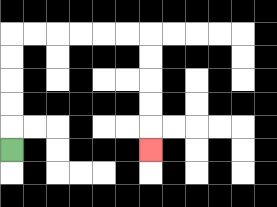{'start': '[0, 6]', 'end': '[6, 6]', 'path_directions': 'U,U,U,U,U,R,R,R,R,R,R,D,D,D,D,D', 'path_coordinates': '[[0, 6], [0, 5], [0, 4], [0, 3], [0, 2], [0, 1], [1, 1], [2, 1], [3, 1], [4, 1], [5, 1], [6, 1], [6, 2], [6, 3], [6, 4], [6, 5], [6, 6]]'}